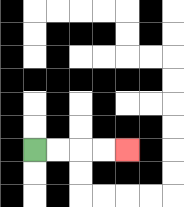{'start': '[1, 6]', 'end': '[5, 6]', 'path_directions': 'R,R,R,R', 'path_coordinates': '[[1, 6], [2, 6], [3, 6], [4, 6], [5, 6]]'}